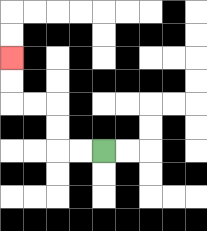{'start': '[4, 6]', 'end': '[0, 2]', 'path_directions': 'L,L,U,U,L,L,U,U', 'path_coordinates': '[[4, 6], [3, 6], [2, 6], [2, 5], [2, 4], [1, 4], [0, 4], [0, 3], [0, 2]]'}